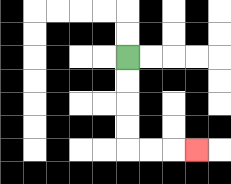{'start': '[5, 2]', 'end': '[8, 6]', 'path_directions': 'D,D,D,D,R,R,R', 'path_coordinates': '[[5, 2], [5, 3], [5, 4], [5, 5], [5, 6], [6, 6], [7, 6], [8, 6]]'}